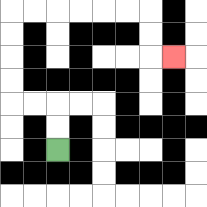{'start': '[2, 6]', 'end': '[7, 2]', 'path_directions': 'U,U,L,L,U,U,U,U,R,R,R,R,R,R,D,D,R', 'path_coordinates': '[[2, 6], [2, 5], [2, 4], [1, 4], [0, 4], [0, 3], [0, 2], [0, 1], [0, 0], [1, 0], [2, 0], [3, 0], [4, 0], [5, 0], [6, 0], [6, 1], [6, 2], [7, 2]]'}